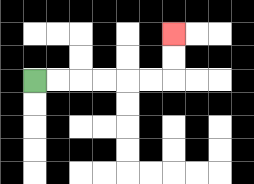{'start': '[1, 3]', 'end': '[7, 1]', 'path_directions': 'R,R,R,R,R,R,U,U', 'path_coordinates': '[[1, 3], [2, 3], [3, 3], [4, 3], [5, 3], [6, 3], [7, 3], [7, 2], [7, 1]]'}